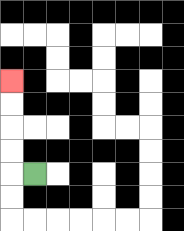{'start': '[1, 7]', 'end': '[0, 3]', 'path_directions': 'L,U,U,U,U', 'path_coordinates': '[[1, 7], [0, 7], [0, 6], [0, 5], [0, 4], [0, 3]]'}